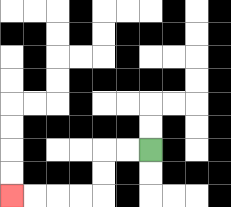{'start': '[6, 6]', 'end': '[0, 8]', 'path_directions': 'L,L,D,D,L,L,L,L', 'path_coordinates': '[[6, 6], [5, 6], [4, 6], [4, 7], [4, 8], [3, 8], [2, 8], [1, 8], [0, 8]]'}